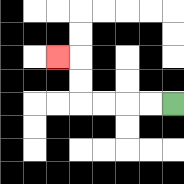{'start': '[7, 4]', 'end': '[2, 2]', 'path_directions': 'L,L,L,L,U,U,L', 'path_coordinates': '[[7, 4], [6, 4], [5, 4], [4, 4], [3, 4], [3, 3], [3, 2], [2, 2]]'}